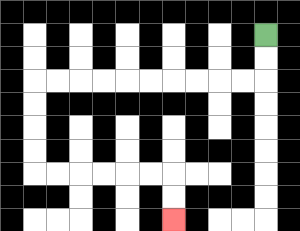{'start': '[11, 1]', 'end': '[7, 9]', 'path_directions': 'D,D,L,L,L,L,L,L,L,L,L,L,D,D,D,D,R,R,R,R,R,R,D,D', 'path_coordinates': '[[11, 1], [11, 2], [11, 3], [10, 3], [9, 3], [8, 3], [7, 3], [6, 3], [5, 3], [4, 3], [3, 3], [2, 3], [1, 3], [1, 4], [1, 5], [1, 6], [1, 7], [2, 7], [3, 7], [4, 7], [5, 7], [6, 7], [7, 7], [7, 8], [7, 9]]'}